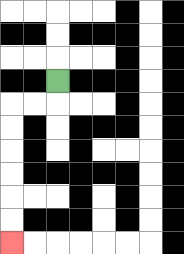{'start': '[2, 3]', 'end': '[0, 10]', 'path_directions': 'D,L,L,D,D,D,D,D,D', 'path_coordinates': '[[2, 3], [2, 4], [1, 4], [0, 4], [0, 5], [0, 6], [0, 7], [0, 8], [0, 9], [0, 10]]'}